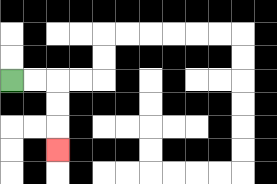{'start': '[0, 3]', 'end': '[2, 6]', 'path_directions': 'R,R,D,D,D', 'path_coordinates': '[[0, 3], [1, 3], [2, 3], [2, 4], [2, 5], [2, 6]]'}